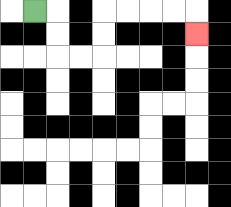{'start': '[1, 0]', 'end': '[8, 1]', 'path_directions': 'R,D,D,R,R,U,U,R,R,R,R,D', 'path_coordinates': '[[1, 0], [2, 0], [2, 1], [2, 2], [3, 2], [4, 2], [4, 1], [4, 0], [5, 0], [6, 0], [7, 0], [8, 0], [8, 1]]'}